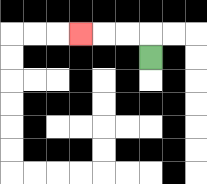{'start': '[6, 2]', 'end': '[3, 1]', 'path_directions': 'U,L,L,L', 'path_coordinates': '[[6, 2], [6, 1], [5, 1], [4, 1], [3, 1]]'}